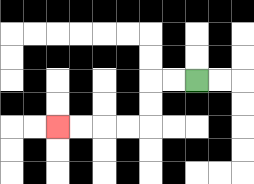{'start': '[8, 3]', 'end': '[2, 5]', 'path_directions': 'L,L,D,D,L,L,L,L', 'path_coordinates': '[[8, 3], [7, 3], [6, 3], [6, 4], [6, 5], [5, 5], [4, 5], [3, 5], [2, 5]]'}